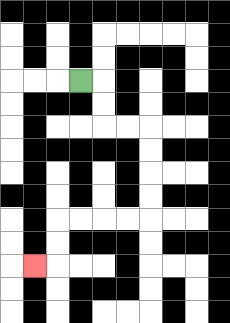{'start': '[3, 3]', 'end': '[1, 11]', 'path_directions': 'R,D,D,R,R,D,D,D,D,L,L,L,L,D,D,L', 'path_coordinates': '[[3, 3], [4, 3], [4, 4], [4, 5], [5, 5], [6, 5], [6, 6], [6, 7], [6, 8], [6, 9], [5, 9], [4, 9], [3, 9], [2, 9], [2, 10], [2, 11], [1, 11]]'}